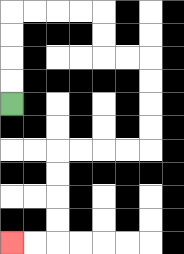{'start': '[0, 4]', 'end': '[0, 10]', 'path_directions': 'U,U,U,U,R,R,R,R,D,D,R,R,D,D,D,D,L,L,L,L,D,D,D,D,L,L', 'path_coordinates': '[[0, 4], [0, 3], [0, 2], [0, 1], [0, 0], [1, 0], [2, 0], [3, 0], [4, 0], [4, 1], [4, 2], [5, 2], [6, 2], [6, 3], [6, 4], [6, 5], [6, 6], [5, 6], [4, 6], [3, 6], [2, 6], [2, 7], [2, 8], [2, 9], [2, 10], [1, 10], [0, 10]]'}